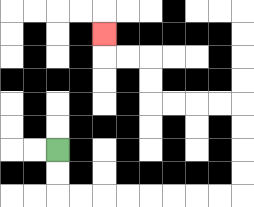{'start': '[2, 6]', 'end': '[4, 1]', 'path_directions': 'D,D,R,R,R,R,R,R,R,R,U,U,U,U,L,L,L,L,U,U,L,L,U', 'path_coordinates': '[[2, 6], [2, 7], [2, 8], [3, 8], [4, 8], [5, 8], [6, 8], [7, 8], [8, 8], [9, 8], [10, 8], [10, 7], [10, 6], [10, 5], [10, 4], [9, 4], [8, 4], [7, 4], [6, 4], [6, 3], [6, 2], [5, 2], [4, 2], [4, 1]]'}